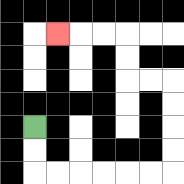{'start': '[1, 5]', 'end': '[2, 1]', 'path_directions': 'D,D,R,R,R,R,R,R,U,U,U,U,L,L,U,U,L,L,L', 'path_coordinates': '[[1, 5], [1, 6], [1, 7], [2, 7], [3, 7], [4, 7], [5, 7], [6, 7], [7, 7], [7, 6], [7, 5], [7, 4], [7, 3], [6, 3], [5, 3], [5, 2], [5, 1], [4, 1], [3, 1], [2, 1]]'}